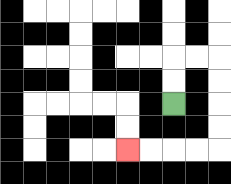{'start': '[7, 4]', 'end': '[5, 6]', 'path_directions': 'U,U,R,R,D,D,D,D,L,L,L,L', 'path_coordinates': '[[7, 4], [7, 3], [7, 2], [8, 2], [9, 2], [9, 3], [9, 4], [9, 5], [9, 6], [8, 6], [7, 6], [6, 6], [5, 6]]'}